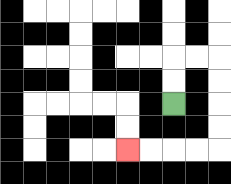{'start': '[7, 4]', 'end': '[5, 6]', 'path_directions': 'U,U,R,R,D,D,D,D,L,L,L,L', 'path_coordinates': '[[7, 4], [7, 3], [7, 2], [8, 2], [9, 2], [9, 3], [9, 4], [9, 5], [9, 6], [8, 6], [7, 6], [6, 6], [5, 6]]'}